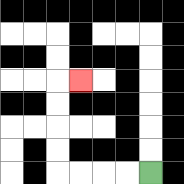{'start': '[6, 7]', 'end': '[3, 3]', 'path_directions': 'L,L,L,L,U,U,U,U,R', 'path_coordinates': '[[6, 7], [5, 7], [4, 7], [3, 7], [2, 7], [2, 6], [2, 5], [2, 4], [2, 3], [3, 3]]'}